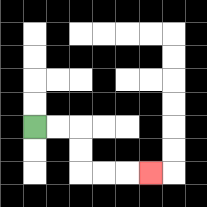{'start': '[1, 5]', 'end': '[6, 7]', 'path_directions': 'R,R,D,D,R,R,R', 'path_coordinates': '[[1, 5], [2, 5], [3, 5], [3, 6], [3, 7], [4, 7], [5, 7], [6, 7]]'}